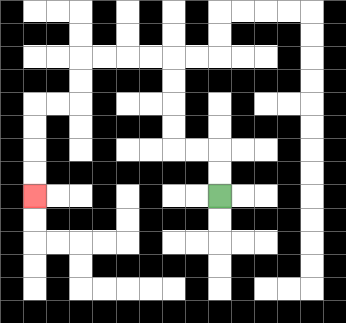{'start': '[9, 8]', 'end': '[1, 8]', 'path_directions': 'U,U,L,L,U,U,U,U,L,L,L,L,D,D,L,L,D,D,D,D', 'path_coordinates': '[[9, 8], [9, 7], [9, 6], [8, 6], [7, 6], [7, 5], [7, 4], [7, 3], [7, 2], [6, 2], [5, 2], [4, 2], [3, 2], [3, 3], [3, 4], [2, 4], [1, 4], [1, 5], [1, 6], [1, 7], [1, 8]]'}